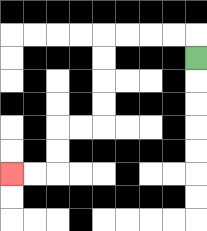{'start': '[8, 2]', 'end': '[0, 7]', 'path_directions': 'U,L,L,L,L,D,D,D,D,L,L,D,D,L,L', 'path_coordinates': '[[8, 2], [8, 1], [7, 1], [6, 1], [5, 1], [4, 1], [4, 2], [4, 3], [4, 4], [4, 5], [3, 5], [2, 5], [2, 6], [2, 7], [1, 7], [0, 7]]'}